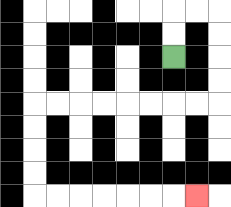{'start': '[7, 2]', 'end': '[8, 8]', 'path_directions': 'U,U,R,R,D,D,D,D,L,L,L,L,L,L,L,L,D,D,D,D,R,R,R,R,R,R,R', 'path_coordinates': '[[7, 2], [7, 1], [7, 0], [8, 0], [9, 0], [9, 1], [9, 2], [9, 3], [9, 4], [8, 4], [7, 4], [6, 4], [5, 4], [4, 4], [3, 4], [2, 4], [1, 4], [1, 5], [1, 6], [1, 7], [1, 8], [2, 8], [3, 8], [4, 8], [5, 8], [6, 8], [7, 8], [8, 8]]'}